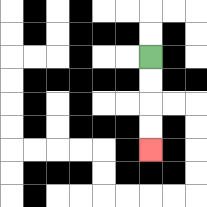{'start': '[6, 2]', 'end': '[6, 6]', 'path_directions': 'D,D,D,D', 'path_coordinates': '[[6, 2], [6, 3], [6, 4], [6, 5], [6, 6]]'}